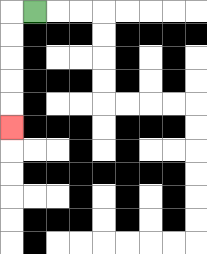{'start': '[1, 0]', 'end': '[0, 5]', 'path_directions': 'L,D,D,D,D,D', 'path_coordinates': '[[1, 0], [0, 0], [0, 1], [0, 2], [0, 3], [0, 4], [0, 5]]'}